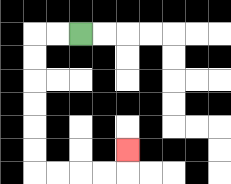{'start': '[3, 1]', 'end': '[5, 6]', 'path_directions': 'L,L,D,D,D,D,D,D,R,R,R,R,U', 'path_coordinates': '[[3, 1], [2, 1], [1, 1], [1, 2], [1, 3], [1, 4], [1, 5], [1, 6], [1, 7], [2, 7], [3, 7], [4, 7], [5, 7], [5, 6]]'}